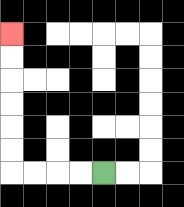{'start': '[4, 7]', 'end': '[0, 1]', 'path_directions': 'L,L,L,L,U,U,U,U,U,U', 'path_coordinates': '[[4, 7], [3, 7], [2, 7], [1, 7], [0, 7], [0, 6], [0, 5], [0, 4], [0, 3], [0, 2], [0, 1]]'}